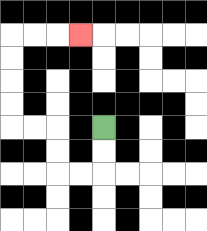{'start': '[4, 5]', 'end': '[3, 1]', 'path_directions': 'D,D,L,L,U,U,L,L,U,U,U,U,R,R,R', 'path_coordinates': '[[4, 5], [4, 6], [4, 7], [3, 7], [2, 7], [2, 6], [2, 5], [1, 5], [0, 5], [0, 4], [0, 3], [0, 2], [0, 1], [1, 1], [2, 1], [3, 1]]'}